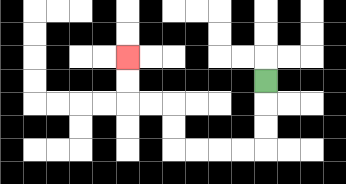{'start': '[11, 3]', 'end': '[5, 2]', 'path_directions': 'D,D,D,L,L,L,L,U,U,L,L,U,U', 'path_coordinates': '[[11, 3], [11, 4], [11, 5], [11, 6], [10, 6], [9, 6], [8, 6], [7, 6], [7, 5], [7, 4], [6, 4], [5, 4], [5, 3], [5, 2]]'}